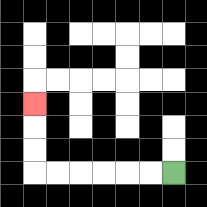{'start': '[7, 7]', 'end': '[1, 4]', 'path_directions': 'L,L,L,L,L,L,U,U,U', 'path_coordinates': '[[7, 7], [6, 7], [5, 7], [4, 7], [3, 7], [2, 7], [1, 7], [1, 6], [1, 5], [1, 4]]'}